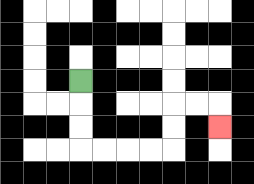{'start': '[3, 3]', 'end': '[9, 5]', 'path_directions': 'D,D,D,R,R,R,R,U,U,R,R,D', 'path_coordinates': '[[3, 3], [3, 4], [3, 5], [3, 6], [4, 6], [5, 6], [6, 6], [7, 6], [7, 5], [7, 4], [8, 4], [9, 4], [9, 5]]'}